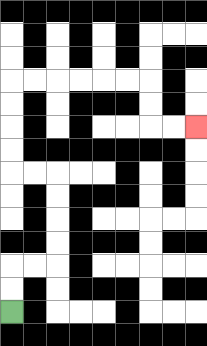{'start': '[0, 13]', 'end': '[8, 5]', 'path_directions': 'U,U,R,R,U,U,U,U,L,L,U,U,U,U,R,R,R,R,R,R,D,D,R,R', 'path_coordinates': '[[0, 13], [0, 12], [0, 11], [1, 11], [2, 11], [2, 10], [2, 9], [2, 8], [2, 7], [1, 7], [0, 7], [0, 6], [0, 5], [0, 4], [0, 3], [1, 3], [2, 3], [3, 3], [4, 3], [5, 3], [6, 3], [6, 4], [6, 5], [7, 5], [8, 5]]'}